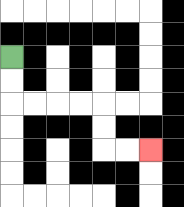{'start': '[0, 2]', 'end': '[6, 6]', 'path_directions': 'D,D,R,R,R,R,D,D,R,R', 'path_coordinates': '[[0, 2], [0, 3], [0, 4], [1, 4], [2, 4], [3, 4], [4, 4], [4, 5], [4, 6], [5, 6], [6, 6]]'}